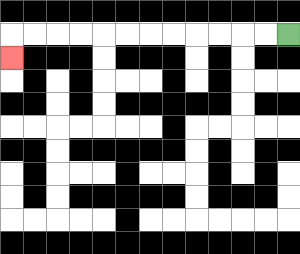{'start': '[12, 1]', 'end': '[0, 2]', 'path_directions': 'L,L,L,L,L,L,L,L,L,L,L,L,D', 'path_coordinates': '[[12, 1], [11, 1], [10, 1], [9, 1], [8, 1], [7, 1], [6, 1], [5, 1], [4, 1], [3, 1], [2, 1], [1, 1], [0, 1], [0, 2]]'}